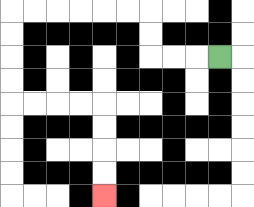{'start': '[9, 2]', 'end': '[4, 8]', 'path_directions': 'L,L,L,U,U,L,L,L,L,L,L,D,D,D,D,R,R,R,R,D,D,D,D', 'path_coordinates': '[[9, 2], [8, 2], [7, 2], [6, 2], [6, 1], [6, 0], [5, 0], [4, 0], [3, 0], [2, 0], [1, 0], [0, 0], [0, 1], [0, 2], [0, 3], [0, 4], [1, 4], [2, 4], [3, 4], [4, 4], [4, 5], [4, 6], [4, 7], [4, 8]]'}